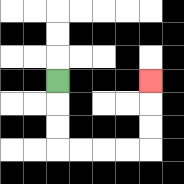{'start': '[2, 3]', 'end': '[6, 3]', 'path_directions': 'D,D,D,R,R,R,R,U,U,U', 'path_coordinates': '[[2, 3], [2, 4], [2, 5], [2, 6], [3, 6], [4, 6], [5, 6], [6, 6], [6, 5], [6, 4], [6, 3]]'}